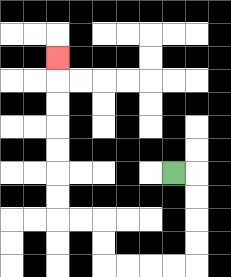{'start': '[7, 7]', 'end': '[2, 2]', 'path_directions': 'R,D,D,D,D,L,L,L,L,U,U,L,L,U,U,U,U,U,U,U', 'path_coordinates': '[[7, 7], [8, 7], [8, 8], [8, 9], [8, 10], [8, 11], [7, 11], [6, 11], [5, 11], [4, 11], [4, 10], [4, 9], [3, 9], [2, 9], [2, 8], [2, 7], [2, 6], [2, 5], [2, 4], [2, 3], [2, 2]]'}